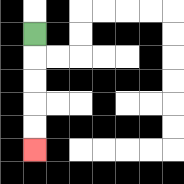{'start': '[1, 1]', 'end': '[1, 6]', 'path_directions': 'D,D,D,D,D', 'path_coordinates': '[[1, 1], [1, 2], [1, 3], [1, 4], [1, 5], [1, 6]]'}